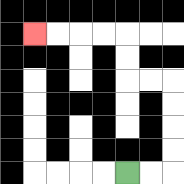{'start': '[5, 7]', 'end': '[1, 1]', 'path_directions': 'R,R,U,U,U,U,L,L,U,U,L,L,L,L', 'path_coordinates': '[[5, 7], [6, 7], [7, 7], [7, 6], [7, 5], [7, 4], [7, 3], [6, 3], [5, 3], [5, 2], [5, 1], [4, 1], [3, 1], [2, 1], [1, 1]]'}